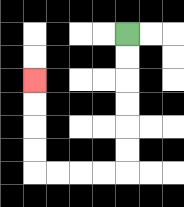{'start': '[5, 1]', 'end': '[1, 3]', 'path_directions': 'D,D,D,D,D,D,L,L,L,L,U,U,U,U', 'path_coordinates': '[[5, 1], [5, 2], [5, 3], [5, 4], [5, 5], [5, 6], [5, 7], [4, 7], [3, 7], [2, 7], [1, 7], [1, 6], [1, 5], [1, 4], [1, 3]]'}